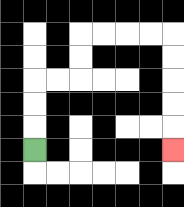{'start': '[1, 6]', 'end': '[7, 6]', 'path_directions': 'U,U,U,R,R,U,U,R,R,R,R,D,D,D,D,D', 'path_coordinates': '[[1, 6], [1, 5], [1, 4], [1, 3], [2, 3], [3, 3], [3, 2], [3, 1], [4, 1], [5, 1], [6, 1], [7, 1], [7, 2], [7, 3], [7, 4], [7, 5], [7, 6]]'}